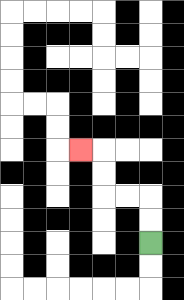{'start': '[6, 10]', 'end': '[3, 6]', 'path_directions': 'U,U,L,L,U,U,L', 'path_coordinates': '[[6, 10], [6, 9], [6, 8], [5, 8], [4, 8], [4, 7], [4, 6], [3, 6]]'}